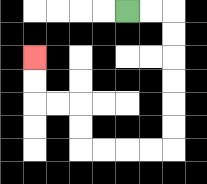{'start': '[5, 0]', 'end': '[1, 2]', 'path_directions': 'R,R,D,D,D,D,D,D,L,L,L,L,U,U,L,L,U,U', 'path_coordinates': '[[5, 0], [6, 0], [7, 0], [7, 1], [7, 2], [7, 3], [7, 4], [7, 5], [7, 6], [6, 6], [5, 6], [4, 6], [3, 6], [3, 5], [3, 4], [2, 4], [1, 4], [1, 3], [1, 2]]'}